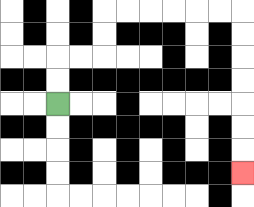{'start': '[2, 4]', 'end': '[10, 7]', 'path_directions': 'U,U,R,R,U,U,R,R,R,R,R,R,D,D,D,D,D,D,D', 'path_coordinates': '[[2, 4], [2, 3], [2, 2], [3, 2], [4, 2], [4, 1], [4, 0], [5, 0], [6, 0], [7, 0], [8, 0], [9, 0], [10, 0], [10, 1], [10, 2], [10, 3], [10, 4], [10, 5], [10, 6], [10, 7]]'}